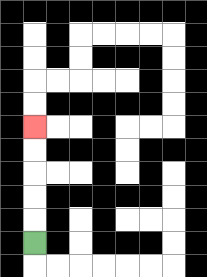{'start': '[1, 10]', 'end': '[1, 5]', 'path_directions': 'U,U,U,U,U', 'path_coordinates': '[[1, 10], [1, 9], [1, 8], [1, 7], [1, 6], [1, 5]]'}